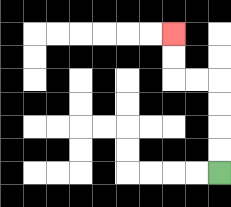{'start': '[9, 7]', 'end': '[7, 1]', 'path_directions': 'U,U,U,U,L,L,U,U', 'path_coordinates': '[[9, 7], [9, 6], [9, 5], [9, 4], [9, 3], [8, 3], [7, 3], [7, 2], [7, 1]]'}